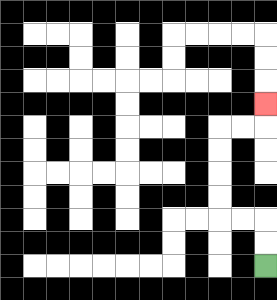{'start': '[11, 11]', 'end': '[11, 4]', 'path_directions': 'U,U,L,L,U,U,U,U,R,R,U', 'path_coordinates': '[[11, 11], [11, 10], [11, 9], [10, 9], [9, 9], [9, 8], [9, 7], [9, 6], [9, 5], [10, 5], [11, 5], [11, 4]]'}